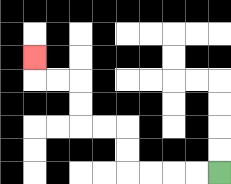{'start': '[9, 7]', 'end': '[1, 2]', 'path_directions': 'L,L,L,L,U,U,L,L,U,U,L,L,U', 'path_coordinates': '[[9, 7], [8, 7], [7, 7], [6, 7], [5, 7], [5, 6], [5, 5], [4, 5], [3, 5], [3, 4], [3, 3], [2, 3], [1, 3], [1, 2]]'}